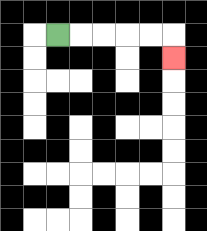{'start': '[2, 1]', 'end': '[7, 2]', 'path_directions': 'R,R,R,R,R,D', 'path_coordinates': '[[2, 1], [3, 1], [4, 1], [5, 1], [6, 1], [7, 1], [7, 2]]'}